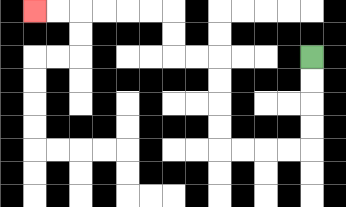{'start': '[13, 2]', 'end': '[1, 0]', 'path_directions': 'D,D,D,D,L,L,L,L,U,U,U,U,L,L,U,U,L,L,L,L,L,L', 'path_coordinates': '[[13, 2], [13, 3], [13, 4], [13, 5], [13, 6], [12, 6], [11, 6], [10, 6], [9, 6], [9, 5], [9, 4], [9, 3], [9, 2], [8, 2], [7, 2], [7, 1], [7, 0], [6, 0], [5, 0], [4, 0], [3, 0], [2, 0], [1, 0]]'}